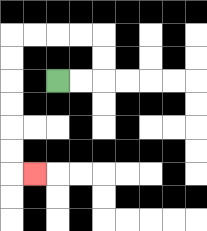{'start': '[2, 3]', 'end': '[1, 7]', 'path_directions': 'R,R,U,U,L,L,L,L,D,D,D,D,D,D,R', 'path_coordinates': '[[2, 3], [3, 3], [4, 3], [4, 2], [4, 1], [3, 1], [2, 1], [1, 1], [0, 1], [0, 2], [0, 3], [0, 4], [0, 5], [0, 6], [0, 7], [1, 7]]'}